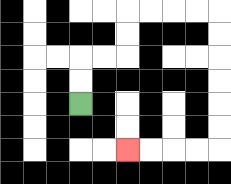{'start': '[3, 4]', 'end': '[5, 6]', 'path_directions': 'U,U,R,R,U,U,R,R,R,R,D,D,D,D,D,D,L,L,L,L', 'path_coordinates': '[[3, 4], [3, 3], [3, 2], [4, 2], [5, 2], [5, 1], [5, 0], [6, 0], [7, 0], [8, 0], [9, 0], [9, 1], [9, 2], [9, 3], [9, 4], [9, 5], [9, 6], [8, 6], [7, 6], [6, 6], [5, 6]]'}